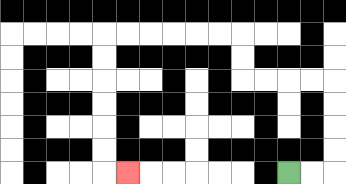{'start': '[12, 7]', 'end': '[5, 7]', 'path_directions': 'R,R,U,U,U,U,L,L,L,L,U,U,L,L,L,L,L,L,D,D,D,D,D,D,R', 'path_coordinates': '[[12, 7], [13, 7], [14, 7], [14, 6], [14, 5], [14, 4], [14, 3], [13, 3], [12, 3], [11, 3], [10, 3], [10, 2], [10, 1], [9, 1], [8, 1], [7, 1], [6, 1], [5, 1], [4, 1], [4, 2], [4, 3], [4, 4], [4, 5], [4, 6], [4, 7], [5, 7]]'}